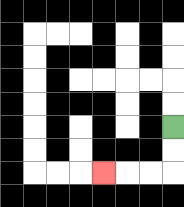{'start': '[7, 5]', 'end': '[4, 7]', 'path_directions': 'D,D,L,L,L', 'path_coordinates': '[[7, 5], [7, 6], [7, 7], [6, 7], [5, 7], [4, 7]]'}